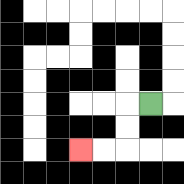{'start': '[6, 4]', 'end': '[3, 6]', 'path_directions': 'L,D,D,L,L', 'path_coordinates': '[[6, 4], [5, 4], [5, 5], [5, 6], [4, 6], [3, 6]]'}